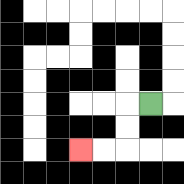{'start': '[6, 4]', 'end': '[3, 6]', 'path_directions': 'L,D,D,L,L', 'path_coordinates': '[[6, 4], [5, 4], [5, 5], [5, 6], [4, 6], [3, 6]]'}